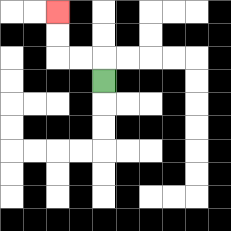{'start': '[4, 3]', 'end': '[2, 0]', 'path_directions': 'U,L,L,U,U', 'path_coordinates': '[[4, 3], [4, 2], [3, 2], [2, 2], [2, 1], [2, 0]]'}